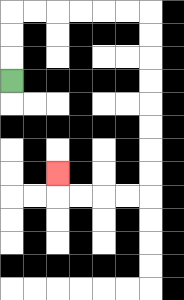{'start': '[0, 3]', 'end': '[2, 7]', 'path_directions': 'U,U,U,R,R,R,R,R,R,D,D,D,D,D,D,D,D,L,L,L,L,U', 'path_coordinates': '[[0, 3], [0, 2], [0, 1], [0, 0], [1, 0], [2, 0], [3, 0], [4, 0], [5, 0], [6, 0], [6, 1], [6, 2], [6, 3], [6, 4], [6, 5], [6, 6], [6, 7], [6, 8], [5, 8], [4, 8], [3, 8], [2, 8], [2, 7]]'}